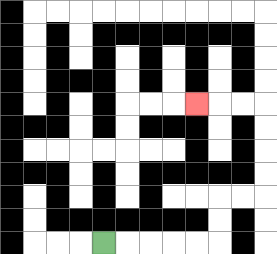{'start': '[4, 10]', 'end': '[8, 4]', 'path_directions': 'R,R,R,R,R,U,U,R,R,U,U,U,U,L,L,L', 'path_coordinates': '[[4, 10], [5, 10], [6, 10], [7, 10], [8, 10], [9, 10], [9, 9], [9, 8], [10, 8], [11, 8], [11, 7], [11, 6], [11, 5], [11, 4], [10, 4], [9, 4], [8, 4]]'}